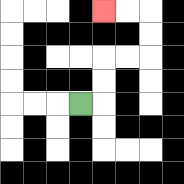{'start': '[3, 4]', 'end': '[4, 0]', 'path_directions': 'R,U,U,R,R,U,U,L,L', 'path_coordinates': '[[3, 4], [4, 4], [4, 3], [4, 2], [5, 2], [6, 2], [6, 1], [6, 0], [5, 0], [4, 0]]'}